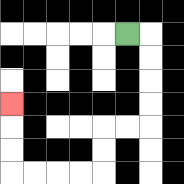{'start': '[5, 1]', 'end': '[0, 4]', 'path_directions': 'R,D,D,D,D,L,L,D,D,L,L,L,L,U,U,U', 'path_coordinates': '[[5, 1], [6, 1], [6, 2], [6, 3], [6, 4], [6, 5], [5, 5], [4, 5], [4, 6], [4, 7], [3, 7], [2, 7], [1, 7], [0, 7], [0, 6], [0, 5], [0, 4]]'}